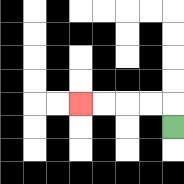{'start': '[7, 5]', 'end': '[3, 4]', 'path_directions': 'U,L,L,L,L', 'path_coordinates': '[[7, 5], [7, 4], [6, 4], [5, 4], [4, 4], [3, 4]]'}